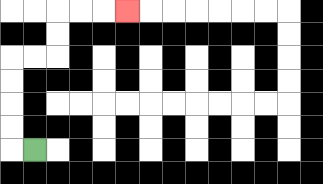{'start': '[1, 6]', 'end': '[5, 0]', 'path_directions': 'L,U,U,U,U,R,R,U,U,R,R,R', 'path_coordinates': '[[1, 6], [0, 6], [0, 5], [0, 4], [0, 3], [0, 2], [1, 2], [2, 2], [2, 1], [2, 0], [3, 0], [4, 0], [5, 0]]'}